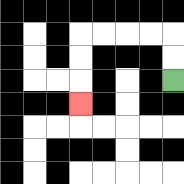{'start': '[7, 3]', 'end': '[3, 4]', 'path_directions': 'U,U,L,L,L,L,D,D,D', 'path_coordinates': '[[7, 3], [7, 2], [7, 1], [6, 1], [5, 1], [4, 1], [3, 1], [3, 2], [3, 3], [3, 4]]'}